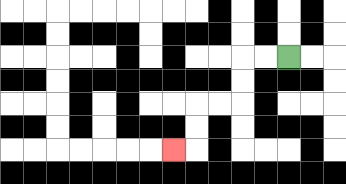{'start': '[12, 2]', 'end': '[7, 6]', 'path_directions': 'L,L,D,D,L,L,D,D,L', 'path_coordinates': '[[12, 2], [11, 2], [10, 2], [10, 3], [10, 4], [9, 4], [8, 4], [8, 5], [8, 6], [7, 6]]'}